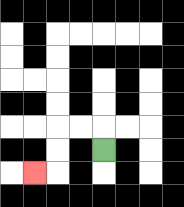{'start': '[4, 6]', 'end': '[1, 7]', 'path_directions': 'U,L,L,D,D,L', 'path_coordinates': '[[4, 6], [4, 5], [3, 5], [2, 5], [2, 6], [2, 7], [1, 7]]'}